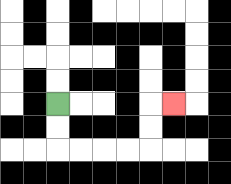{'start': '[2, 4]', 'end': '[7, 4]', 'path_directions': 'D,D,R,R,R,R,U,U,R', 'path_coordinates': '[[2, 4], [2, 5], [2, 6], [3, 6], [4, 6], [5, 6], [6, 6], [6, 5], [6, 4], [7, 4]]'}